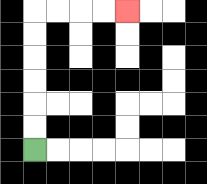{'start': '[1, 6]', 'end': '[5, 0]', 'path_directions': 'U,U,U,U,U,U,R,R,R,R', 'path_coordinates': '[[1, 6], [1, 5], [1, 4], [1, 3], [1, 2], [1, 1], [1, 0], [2, 0], [3, 0], [4, 0], [5, 0]]'}